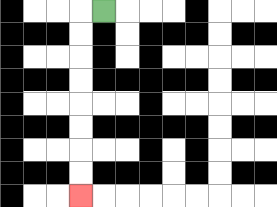{'start': '[4, 0]', 'end': '[3, 8]', 'path_directions': 'L,D,D,D,D,D,D,D,D', 'path_coordinates': '[[4, 0], [3, 0], [3, 1], [3, 2], [3, 3], [3, 4], [3, 5], [3, 6], [3, 7], [3, 8]]'}